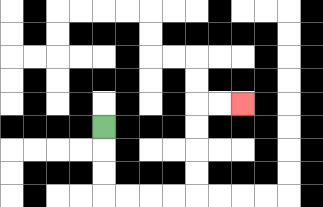{'start': '[4, 5]', 'end': '[10, 4]', 'path_directions': 'D,D,D,R,R,R,R,U,U,U,U,R,R', 'path_coordinates': '[[4, 5], [4, 6], [4, 7], [4, 8], [5, 8], [6, 8], [7, 8], [8, 8], [8, 7], [8, 6], [8, 5], [8, 4], [9, 4], [10, 4]]'}